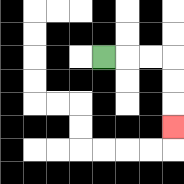{'start': '[4, 2]', 'end': '[7, 5]', 'path_directions': 'R,R,R,D,D,D', 'path_coordinates': '[[4, 2], [5, 2], [6, 2], [7, 2], [7, 3], [7, 4], [7, 5]]'}